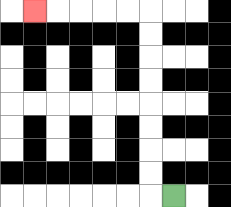{'start': '[7, 8]', 'end': '[1, 0]', 'path_directions': 'L,U,U,U,U,U,U,U,U,L,L,L,L,L', 'path_coordinates': '[[7, 8], [6, 8], [6, 7], [6, 6], [6, 5], [6, 4], [6, 3], [6, 2], [6, 1], [6, 0], [5, 0], [4, 0], [3, 0], [2, 0], [1, 0]]'}